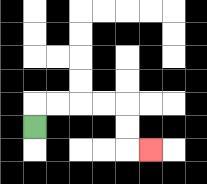{'start': '[1, 5]', 'end': '[6, 6]', 'path_directions': 'U,R,R,R,R,D,D,R', 'path_coordinates': '[[1, 5], [1, 4], [2, 4], [3, 4], [4, 4], [5, 4], [5, 5], [5, 6], [6, 6]]'}